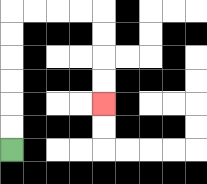{'start': '[0, 6]', 'end': '[4, 4]', 'path_directions': 'U,U,U,U,U,U,R,R,R,R,D,D,D,D', 'path_coordinates': '[[0, 6], [0, 5], [0, 4], [0, 3], [0, 2], [0, 1], [0, 0], [1, 0], [2, 0], [3, 0], [4, 0], [4, 1], [4, 2], [4, 3], [4, 4]]'}